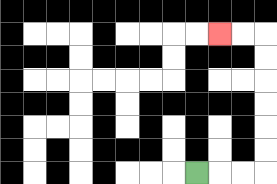{'start': '[8, 7]', 'end': '[9, 1]', 'path_directions': 'R,R,R,U,U,U,U,U,U,L,L', 'path_coordinates': '[[8, 7], [9, 7], [10, 7], [11, 7], [11, 6], [11, 5], [11, 4], [11, 3], [11, 2], [11, 1], [10, 1], [9, 1]]'}